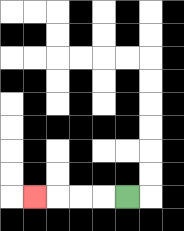{'start': '[5, 8]', 'end': '[1, 8]', 'path_directions': 'L,L,L,L', 'path_coordinates': '[[5, 8], [4, 8], [3, 8], [2, 8], [1, 8]]'}